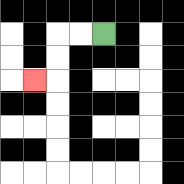{'start': '[4, 1]', 'end': '[1, 3]', 'path_directions': 'L,L,D,D,L', 'path_coordinates': '[[4, 1], [3, 1], [2, 1], [2, 2], [2, 3], [1, 3]]'}